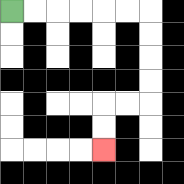{'start': '[0, 0]', 'end': '[4, 6]', 'path_directions': 'R,R,R,R,R,R,D,D,D,D,L,L,D,D', 'path_coordinates': '[[0, 0], [1, 0], [2, 0], [3, 0], [4, 0], [5, 0], [6, 0], [6, 1], [6, 2], [6, 3], [6, 4], [5, 4], [4, 4], [4, 5], [4, 6]]'}